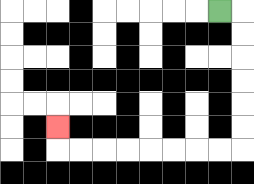{'start': '[9, 0]', 'end': '[2, 5]', 'path_directions': 'R,D,D,D,D,D,D,L,L,L,L,L,L,L,L,U', 'path_coordinates': '[[9, 0], [10, 0], [10, 1], [10, 2], [10, 3], [10, 4], [10, 5], [10, 6], [9, 6], [8, 6], [7, 6], [6, 6], [5, 6], [4, 6], [3, 6], [2, 6], [2, 5]]'}